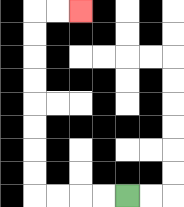{'start': '[5, 8]', 'end': '[3, 0]', 'path_directions': 'L,L,L,L,U,U,U,U,U,U,U,U,R,R', 'path_coordinates': '[[5, 8], [4, 8], [3, 8], [2, 8], [1, 8], [1, 7], [1, 6], [1, 5], [1, 4], [1, 3], [1, 2], [1, 1], [1, 0], [2, 0], [3, 0]]'}